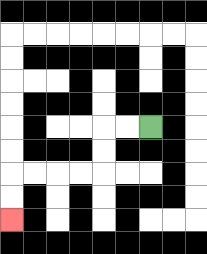{'start': '[6, 5]', 'end': '[0, 9]', 'path_directions': 'L,L,D,D,L,L,L,L,D,D', 'path_coordinates': '[[6, 5], [5, 5], [4, 5], [4, 6], [4, 7], [3, 7], [2, 7], [1, 7], [0, 7], [0, 8], [0, 9]]'}